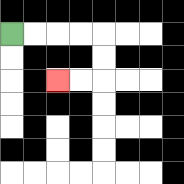{'start': '[0, 1]', 'end': '[2, 3]', 'path_directions': 'R,R,R,R,D,D,L,L', 'path_coordinates': '[[0, 1], [1, 1], [2, 1], [3, 1], [4, 1], [4, 2], [4, 3], [3, 3], [2, 3]]'}